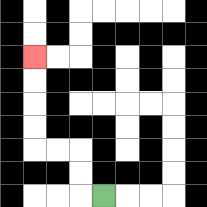{'start': '[4, 8]', 'end': '[1, 2]', 'path_directions': 'L,U,U,L,L,U,U,U,U', 'path_coordinates': '[[4, 8], [3, 8], [3, 7], [3, 6], [2, 6], [1, 6], [1, 5], [1, 4], [1, 3], [1, 2]]'}